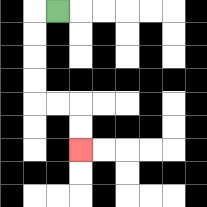{'start': '[2, 0]', 'end': '[3, 6]', 'path_directions': 'L,D,D,D,D,R,R,D,D', 'path_coordinates': '[[2, 0], [1, 0], [1, 1], [1, 2], [1, 3], [1, 4], [2, 4], [3, 4], [3, 5], [3, 6]]'}